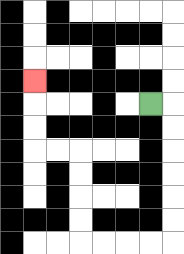{'start': '[6, 4]', 'end': '[1, 3]', 'path_directions': 'R,D,D,D,D,D,D,L,L,L,L,U,U,U,U,L,L,U,U,U', 'path_coordinates': '[[6, 4], [7, 4], [7, 5], [7, 6], [7, 7], [7, 8], [7, 9], [7, 10], [6, 10], [5, 10], [4, 10], [3, 10], [3, 9], [3, 8], [3, 7], [3, 6], [2, 6], [1, 6], [1, 5], [1, 4], [1, 3]]'}